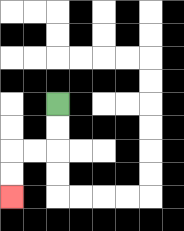{'start': '[2, 4]', 'end': '[0, 8]', 'path_directions': 'D,D,L,L,D,D', 'path_coordinates': '[[2, 4], [2, 5], [2, 6], [1, 6], [0, 6], [0, 7], [0, 8]]'}